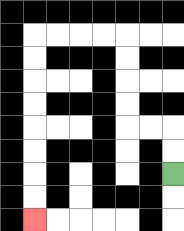{'start': '[7, 7]', 'end': '[1, 9]', 'path_directions': 'U,U,L,L,U,U,U,U,L,L,L,L,D,D,D,D,D,D,D,D', 'path_coordinates': '[[7, 7], [7, 6], [7, 5], [6, 5], [5, 5], [5, 4], [5, 3], [5, 2], [5, 1], [4, 1], [3, 1], [2, 1], [1, 1], [1, 2], [1, 3], [1, 4], [1, 5], [1, 6], [1, 7], [1, 8], [1, 9]]'}